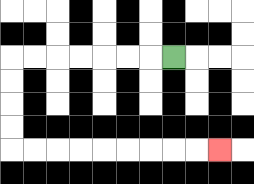{'start': '[7, 2]', 'end': '[9, 6]', 'path_directions': 'L,L,L,L,L,L,L,D,D,D,D,R,R,R,R,R,R,R,R,R', 'path_coordinates': '[[7, 2], [6, 2], [5, 2], [4, 2], [3, 2], [2, 2], [1, 2], [0, 2], [0, 3], [0, 4], [0, 5], [0, 6], [1, 6], [2, 6], [3, 6], [4, 6], [5, 6], [6, 6], [7, 6], [8, 6], [9, 6]]'}